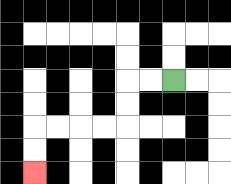{'start': '[7, 3]', 'end': '[1, 7]', 'path_directions': 'L,L,D,D,L,L,L,L,D,D', 'path_coordinates': '[[7, 3], [6, 3], [5, 3], [5, 4], [5, 5], [4, 5], [3, 5], [2, 5], [1, 5], [1, 6], [1, 7]]'}